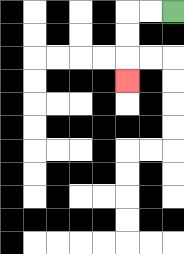{'start': '[7, 0]', 'end': '[5, 3]', 'path_directions': 'L,L,D,D,D', 'path_coordinates': '[[7, 0], [6, 0], [5, 0], [5, 1], [5, 2], [5, 3]]'}